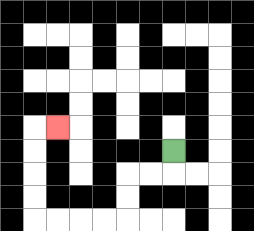{'start': '[7, 6]', 'end': '[2, 5]', 'path_directions': 'D,L,L,D,D,L,L,L,L,U,U,U,U,R', 'path_coordinates': '[[7, 6], [7, 7], [6, 7], [5, 7], [5, 8], [5, 9], [4, 9], [3, 9], [2, 9], [1, 9], [1, 8], [1, 7], [1, 6], [1, 5], [2, 5]]'}